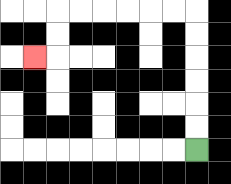{'start': '[8, 6]', 'end': '[1, 2]', 'path_directions': 'U,U,U,U,U,U,L,L,L,L,L,L,D,D,L', 'path_coordinates': '[[8, 6], [8, 5], [8, 4], [8, 3], [8, 2], [8, 1], [8, 0], [7, 0], [6, 0], [5, 0], [4, 0], [3, 0], [2, 0], [2, 1], [2, 2], [1, 2]]'}